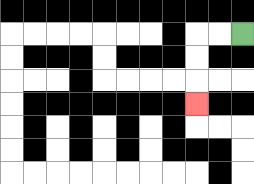{'start': '[10, 1]', 'end': '[8, 4]', 'path_directions': 'L,L,D,D,D', 'path_coordinates': '[[10, 1], [9, 1], [8, 1], [8, 2], [8, 3], [8, 4]]'}